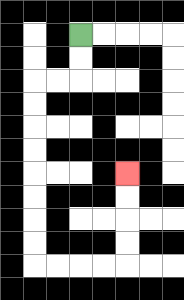{'start': '[3, 1]', 'end': '[5, 7]', 'path_directions': 'D,D,L,L,D,D,D,D,D,D,D,D,R,R,R,R,U,U,U,U', 'path_coordinates': '[[3, 1], [3, 2], [3, 3], [2, 3], [1, 3], [1, 4], [1, 5], [1, 6], [1, 7], [1, 8], [1, 9], [1, 10], [1, 11], [2, 11], [3, 11], [4, 11], [5, 11], [5, 10], [5, 9], [5, 8], [5, 7]]'}